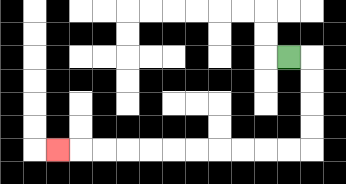{'start': '[12, 2]', 'end': '[2, 6]', 'path_directions': 'R,D,D,D,D,L,L,L,L,L,L,L,L,L,L,L', 'path_coordinates': '[[12, 2], [13, 2], [13, 3], [13, 4], [13, 5], [13, 6], [12, 6], [11, 6], [10, 6], [9, 6], [8, 6], [7, 6], [6, 6], [5, 6], [4, 6], [3, 6], [2, 6]]'}